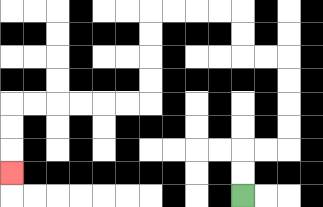{'start': '[10, 8]', 'end': '[0, 7]', 'path_directions': 'U,U,R,R,U,U,U,U,L,L,U,U,L,L,L,L,D,D,D,D,L,L,L,L,L,L,D,D,D', 'path_coordinates': '[[10, 8], [10, 7], [10, 6], [11, 6], [12, 6], [12, 5], [12, 4], [12, 3], [12, 2], [11, 2], [10, 2], [10, 1], [10, 0], [9, 0], [8, 0], [7, 0], [6, 0], [6, 1], [6, 2], [6, 3], [6, 4], [5, 4], [4, 4], [3, 4], [2, 4], [1, 4], [0, 4], [0, 5], [0, 6], [0, 7]]'}